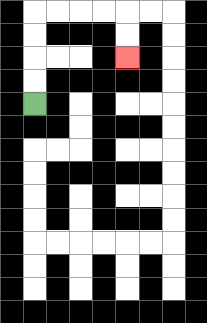{'start': '[1, 4]', 'end': '[5, 2]', 'path_directions': 'U,U,U,U,R,R,R,R,D,D', 'path_coordinates': '[[1, 4], [1, 3], [1, 2], [1, 1], [1, 0], [2, 0], [3, 0], [4, 0], [5, 0], [5, 1], [5, 2]]'}